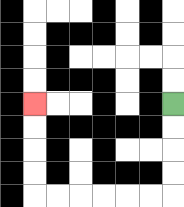{'start': '[7, 4]', 'end': '[1, 4]', 'path_directions': 'D,D,D,D,L,L,L,L,L,L,U,U,U,U', 'path_coordinates': '[[7, 4], [7, 5], [7, 6], [7, 7], [7, 8], [6, 8], [5, 8], [4, 8], [3, 8], [2, 8], [1, 8], [1, 7], [1, 6], [1, 5], [1, 4]]'}